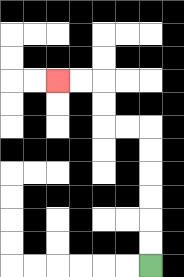{'start': '[6, 11]', 'end': '[2, 3]', 'path_directions': 'U,U,U,U,U,U,L,L,U,U,L,L', 'path_coordinates': '[[6, 11], [6, 10], [6, 9], [6, 8], [6, 7], [6, 6], [6, 5], [5, 5], [4, 5], [4, 4], [4, 3], [3, 3], [2, 3]]'}